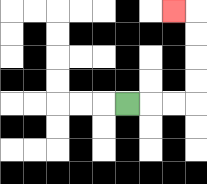{'start': '[5, 4]', 'end': '[7, 0]', 'path_directions': 'R,R,R,U,U,U,U,L', 'path_coordinates': '[[5, 4], [6, 4], [7, 4], [8, 4], [8, 3], [8, 2], [8, 1], [8, 0], [7, 0]]'}